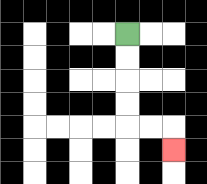{'start': '[5, 1]', 'end': '[7, 6]', 'path_directions': 'D,D,D,D,R,R,D', 'path_coordinates': '[[5, 1], [5, 2], [5, 3], [5, 4], [5, 5], [6, 5], [7, 5], [7, 6]]'}